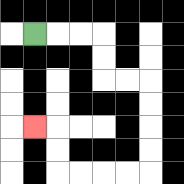{'start': '[1, 1]', 'end': '[1, 5]', 'path_directions': 'R,R,R,D,D,R,R,D,D,D,D,L,L,L,L,U,U,L', 'path_coordinates': '[[1, 1], [2, 1], [3, 1], [4, 1], [4, 2], [4, 3], [5, 3], [6, 3], [6, 4], [6, 5], [6, 6], [6, 7], [5, 7], [4, 7], [3, 7], [2, 7], [2, 6], [2, 5], [1, 5]]'}